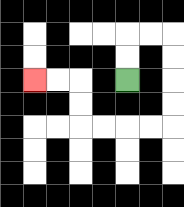{'start': '[5, 3]', 'end': '[1, 3]', 'path_directions': 'U,U,R,R,D,D,D,D,L,L,L,L,U,U,L,L', 'path_coordinates': '[[5, 3], [5, 2], [5, 1], [6, 1], [7, 1], [7, 2], [7, 3], [7, 4], [7, 5], [6, 5], [5, 5], [4, 5], [3, 5], [3, 4], [3, 3], [2, 3], [1, 3]]'}